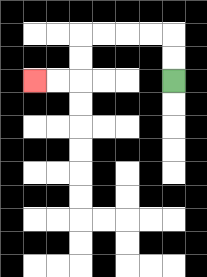{'start': '[7, 3]', 'end': '[1, 3]', 'path_directions': 'U,U,L,L,L,L,D,D,L,L', 'path_coordinates': '[[7, 3], [7, 2], [7, 1], [6, 1], [5, 1], [4, 1], [3, 1], [3, 2], [3, 3], [2, 3], [1, 3]]'}